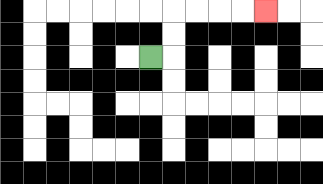{'start': '[6, 2]', 'end': '[11, 0]', 'path_directions': 'R,U,U,R,R,R,R', 'path_coordinates': '[[6, 2], [7, 2], [7, 1], [7, 0], [8, 0], [9, 0], [10, 0], [11, 0]]'}